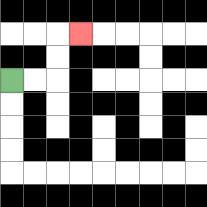{'start': '[0, 3]', 'end': '[3, 1]', 'path_directions': 'R,R,U,U,R', 'path_coordinates': '[[0, 3], [1, 3], [2, 3], [2, 2], [2, 1], [3, 1]]'}